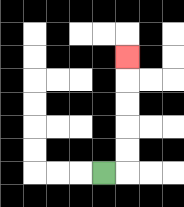{'start': '[4, 7]', 'end': '[5, 2]', 'path_directions': 'R,U,U,U,U,U', 'path_coordinates': '[[4, 7], [5, 7], [5, 6], [5, 5], [5, 4], [5, 3], [5, 2]]'}